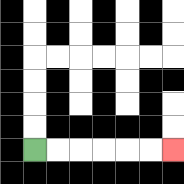{'start': '[1, 6]', 'end': '[7, 6]', 'path_directions': 'R,R,R,R,R,R', 'path_coordinates': '[[1, 6], [2, 6], [3, 6], [4, 6], [5, 6], [6, 6], [7, 6]]'}